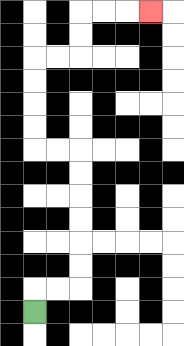{'start': '[1, 13]', 'end': '[6, 0]', 'path_directions': 'U,R,R,U,U,U,U,U,U,L,L,U,U,U,U,R,R,U,U,R,R,R', 'path_coordinates': '[[1, 13], [1, 12], [2, 12], [3, 12], [3, 11], [3, 10], [3, 9], [3, 8], [3, 7], [3, 6], [2, 6], [1, 6], [1, 5], [1, 4], [1, 3], [1, 2], [2, 2], [3, 2], [3, 1], [3, 0], [4, 0], [5, 0], [6, 0]]'}